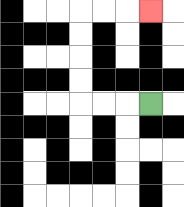{'start': '[6, 4]', 'end': '[6, 0]', 'path_directions': 'L,L,L,U,U,U,U,R,R,R', 'path_coordinates': '[[6, 4], [5, 4], [4, 4], [3, 4], [3, 3], [3, 2], [3, 1], [3, 0], [4, 0], [5, 0], [6, 0]]'}